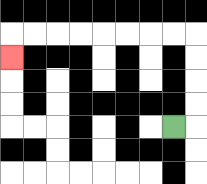{'start': '[7, 5]', 'end': '[0, 2]', 'path_directions': 'R,U,U,U,U,L,L,L,L,L,L,L,L,D', 'path_coordinates': '[[7, 5], [8, 5], [8, 4], [8, 3], [8, 2], [8, 1], [7, 1], [6, 1], [5, 1], [4, 1], [3, 1], [2, 1], [1, 1], [0, 1], [0, 2]]'}